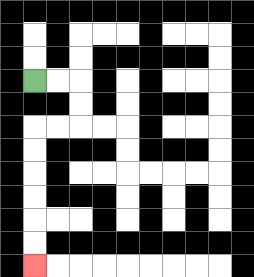{'start': '[1, 3]', 'end': '[1, 11]', 'path_directions': 'R,R,D,D,L,L,D,D,D,D,D,D', 'path_coordinates': '[[1, 3], [2, 3], [3, 3], [3, 4], [3, 5], [2, 5], [1, 5], [1, 6], [1, 7], [1, 8], [1, 9], [1, 10], [1, 11]]'}